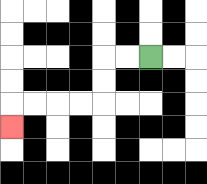{'start': '[6, 2]', 'end': '[0, 5]', 'path_directions': 'L,L,D,D,L,L,L,L,D', 'path_coordinates': '[[6, 2], [5, 2], [4, 2], [4, 3], [4, 4], [3, 4], [2, 4], [1, 4], [0, 4], [0, 5]]'}